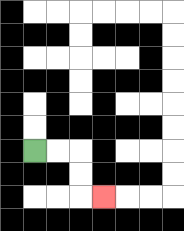{'start': '[1, 6]', 'end': '[4, 8]', 'path_directions': 'R,R,D,D,R', 'path_coordinates': '[[1, 6], [2, 6], [3, 6], [3, 7], [3, 8], [4, 8]]'}